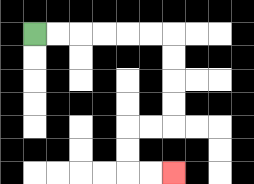{'start': '[1, 1]', 'end': '[7, 7]', 'path_directions': 'R,R,R,R,R,R,D,D,D,D,L,L,D,D,R,R', 'path_coordinates': '[[1, 1], [2, 1], [3, 1], [4, 1], [5, 1], [6, 1], [7, 1], [7, 2], [7, 3], [7, 4], [7, 5], [6, 5], [5, 5], [5, 6], [5, 7], [6, 7], [7, 7]]'}